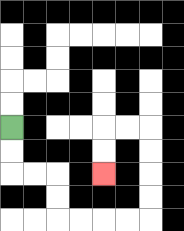{'start': '[0, 5]', 'end': '[4, 7]', 'path_directions': 'D,D,R,R,D,D,R,R,R,R,U,U,U,U,L,L,D,D', 'path_coordinates': '[[0, 5], [0, 6], [0, 7], [1, 7], [2, 7], [2, 8], [2, 9], [3, 9], [4, 9], [5, 9], [6, 9], [6, 8], [6, 7], [6, 6], [6, 5], [5, 5], [4, 5], [4, 6], [4, 7]]'}